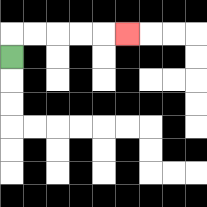{'start': '[0, 2]', 'end': '[5, 1]', 'path_directions': 'U,R,R,R,R,R', 'path_coordinates': '[[0, 2], [0, 1], [1, 1], [2, 1], [3, 1], [4, 1], [5, 1]]'}